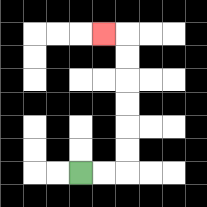{'start': '[3, 7]', 'end': '[4, 1]', 'path_directions': 'R,R,U,U,U,U,U,U,L', 'path_coordinates': '[[3, 7], [4, 7], [5, 7], [5, 6], [5, 5], [5, 4], [5, 3], [5, 2], [5, 1], [4, 1]]'}